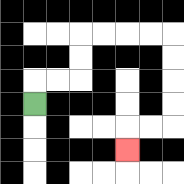{'start': '[1, 4]', 'end': '[5, 6]', 'path_directions': 'U,R,R,U,U,R,R,R,R,D,D,D,D,L,L,D', 'path_coordinates': '[[1, 4], [1, 3], [2, 3], [3, 3], [3, 2], [3, 1], [4, 1], [5, 1], [6, 1], [7, 1], [7, 2], [7, 3], [7, 4], [7, 5], [6, 5], [5, 5], [5, 6]]'}